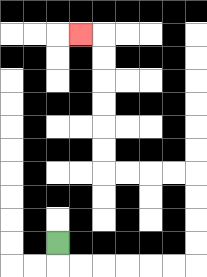{'start': '[2, 10]', 'end': '[3, 1]', 'path_directions': 'D,R,R,R,R,R,R,U,U,U,U,L,L,L,L,U,U,U,U,U,U,L', 'path_coordinates': '[[2, 10], [2, 11], [3, 11], [4, 11], [5, 11], [6, 11], [7, 11], [8, 11], [8, 10], [8, 9], [8, 8], [8, 7], [7, 7], [6, 7], [5, 7], [4, 7], [4, 6], [4, 5], [4, 4], [4, 3], [4, 2], [4, 1], [3, 1]]'}